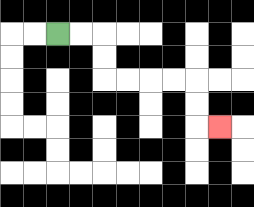{'start': '[2, 1]', 'end': '[9, 5]', 'path_directions': 'R,R,D,D,R,R,R,R,D,D,R', 'path_coordinates': '[[2, 1], [3, 1], [4, 1], [4, 2], [4, 3], [5, 3], [6, 3], [7, 3], [8, 3], [8, 4], [8, 5], [9, 5]]'}